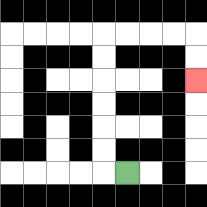{'start': '[5, 7]', 'end': '[8, 3]', 'path_directions': 'L,U,U,U,U,U,U,R,R,R,R,D,D', 'path_coordinates': '[[5, 7], [4, 7], [4, 6], [4, 5], [4, 4], [4, 3], [4, 2], [4, 1], [5, 1], [6, 1], [7, 1], [8, 1], [8, 2], [8, 3]]'}